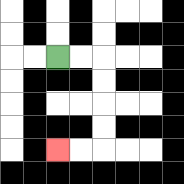{'start': '[2, 2]', 'end': '[2, 6]', 'path_directions': 'R,R,D,D,D,D,L,L', 'path_coordinates': '[[2, 2], [3, 2], [4, 2], [4, 3], [4, 4], [4, 5], [4, 6], [3, 6], [2, 6]]'}